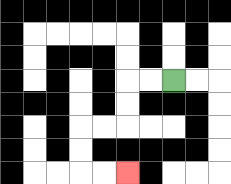{'start': '[7, 3]', 'end': '[5, 7]', 'path_directions': 'L,L,D,D,L,L,D,D,R,R', 'path_coordinates': '[[7, 3], [6, 3], [5, 3], [5, 4], [5, 5], [4, 5], [3, 5], [3, 6], [3, 7], [4, 7], [5, 7]]'}